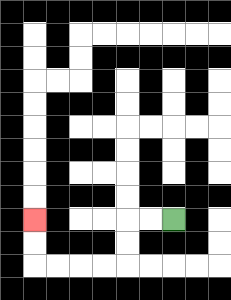{'start': '[7, 9]', 'end': '[1, 9]', 'path_directions': 'L,L,D,D,L,L,L,L,U,U', 'path_coordinates': '[[7, 9], [6, 9], [5, 9], [5, 10], [5, 11], [4, 11], [3, 11], [2, 11], [1, 11], [1, 10], [1, 9]]'}